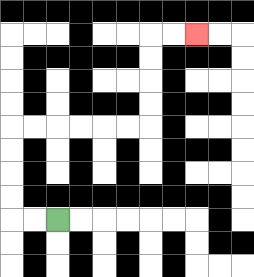{'start': '[2, 9]', 'end': '[8, 1]', 'path_directions': 'L,L,U,U,U,U,R,R,R,R,R,R,U,U,U,U,R,R', 'path_coordinates': '[[2, 9], [1, 9], [0, 9], [0, 8], [0, 7], [0, 6], [0, 5], [1, 5], [2, 5], [3, 5], [4, 5], [5, 5], [6, 5], [6, 4], [6, 3], [6, 2], [6, 1], [7, 1], [8, 1]]'}